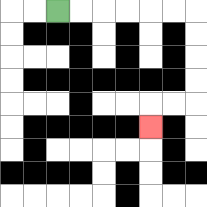{'start': '[2, 0]', 'end': '[6, 5]', 'path_directions': 'R,R,R,R,R,R,D,D,D,D,L,L,D', 'path_coordinates': '[[2, 0], [3, 0], [4, 0], [5, 0], [6, 0], [7, 0], [8, 0], [8, 1], [8, 2], [8, 3], [8, 4], [7, 4], [6, 4], [6, 5]]'}